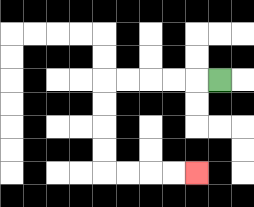{'start': '[9, 3]', 'end': '[8, 7]', 'path_directions': 'L,L,L,L,L,D,D,D,D,R,R,R,R', 'path_coordinates': '[[9, 3], [8, 3], [7, 3], [6, 3], [5, 3], [4, 3], [4, 4], [4, 5], [4, 6], [4, 7], [5, 7], [6, 7], [7, 7], [8, 7]]'}